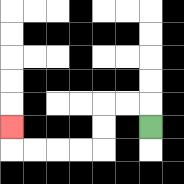{'start': '[6, 5]', 'end': '[0, 5]', 'path_directions': 'U,L,L,D,D,L,L,L,L,U', 'path_coordinates': '[[6, 5], [6, 4], [5, 4], [4, 4], [4, 5], [4, 6], [3, 6], [2, 6], [1, 6], [0, 6], [0, 5]]'}